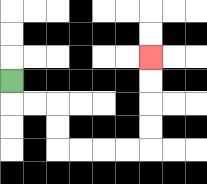{'start': '[0, 3]', 'end': '[6, 2]', 'path_directions': 'D,R,R,D,D,R,R,R,R,U,U,U,U', 'path_coordinates': '[[0, 3], [0, 4], [1, 4], [2, 4], [2, 5], [2, 6], [3, 6], [4, 6], [5, 6], [6, 6], [6, 5], [6, 4], [6, 3], [6, 2]]'}